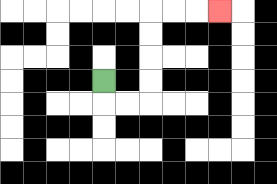{'start': '[4, 3]', 'end': '[9, 0]', 'path_directions': 'D,R,R,U,U,U,U,R,R,R', 'path_coordinates': '[[4, 3], [4, 4], [5, 4], [6, 4], [6, 3], [6, 2], [6, 1], [6, 0], [7, 0], [8, 0], [9, 0]]'}